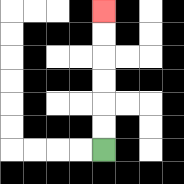{'start': '[4, 6]', 'end': '[4, 0]', 'path_directions': 'U,U,U,U,U,U', 'path_coordinates': '[[4, 6], [4, 5], [4, 4], [4, 3], [4, 2], [4, 1], [4, 0]]'}